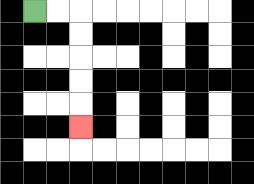{'start': '[1, 0]', 'end': '[3, 5]', 'path_directions': 'R,R,D,D,D,D,D', 'path_coordinates': '[[1, 0], [2, 0], [3, 0], [3, 1], [3, 2], [3, 3], [3, 4], [3, 5]]'}